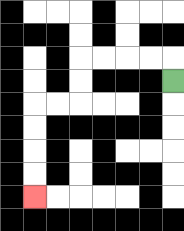{'start': '[7, 3]', 'end': '[1, 8]', 'path_directions': 'U,L,L,L,L,D,D,L,L,D,D,D,D', 'path_coordinates': '[[7, 3], [7, 2], [6, 2], [5, 2], [4, 2], [3, 2], [3, 3], [3, 4], [2, 4], [1, 4], [1, 5], [1, 6], [1, 7], [1, 8]]'}